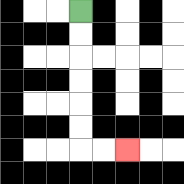{'start': '[3, 0]', 'end': '[5, 6]', 'path_directions': 'D,D,D,D,D,D,R,R', 'path_coordinates': '[[3, 0], [3, 1], [3, 2], [3, 3], [3, 4], [3, 5], [3, 6], [4, 6], [5, 6]]'}